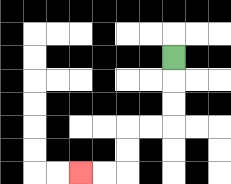{'start': '[7, 2]', 'end': '[3, 7]', 'path_directions': 'D,D,D,L,L,D,D,L,L', 'path_coordinates': '[[7, 2], [7, 3], [7, 4], [7, 5], [6, 5], [5, 5], [5, 6], [5, 7], [4, 7], [3, 7]]'}